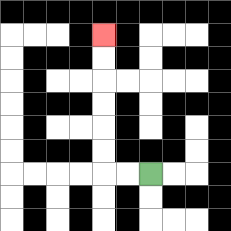{'start': '[6, 7]', 'end': '[4, 1]', 'path_directions': 'L,L,U,U,U,U,U,U', 'path_coordinates': '[[6, 7], [5, 7], [4, 7], [4, 6], [4, 5], [4, 4], [4, 3], [4, 2], [4, 1]]'}